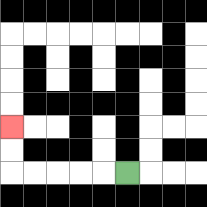{'start': '[5, 7]', 'end': '[0, 5]', 'path_directions': 'L,L,L,L,L,U,U', 'path_coordinates': '[[5, 7], [4, 7], [3, 7], [2, 7], [1, 7], [0, 7], [0, 6], [0, 5]]'}